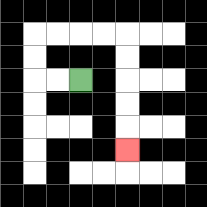{'start': '[3, 3]', 'end': '[5, 6]', 'path_directions': 'L,L,U,U,R,R,R,R,D,D,D,D,D', 'path_coordinates': '[[3, 3], [2, 3], [1, 3], [1, 2], [1, 1], [2, 1], [3, 1], [4, 1], [5, 1], [5, 2], [5, 3], [5, 4], [5, 5], [5, 6]]'}